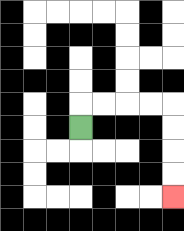{'start': '[3, 5]', 'end': '[7, 8]', 'path_directions': 'U,R,R,R,R,D,D,D,D', 'path_coordinates': '[[3, 5], [3, 4], [4, 4], [5, 4], [6, 4], [7, 4], [7, 5], [7, 6], [7, 7], [7, 8]]'}